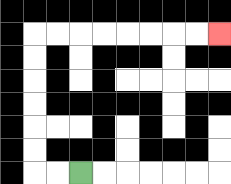{'start': '[3, 7]', 'end': '[9, 1]', 'path_directions': 'L,L,U,U,U,U,U,U,R,R,R,R,R,R,R,R', 'path_coordinates': '[[3, 7], [2, 7], [1, 7], [1, 6], [1, 5], [1, 4], [1, 3], [1, 2], [1, 1], [2, 1], [3, 1], [4, 1], [5, 1], [6, 1], [7, 1], [8, 1], [9, 1]]'}